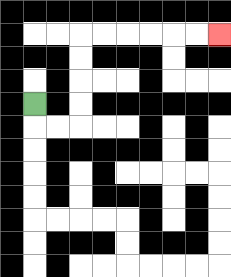{'start': '[1, 4]', 'end': '[9, 1]', 'path_directions': 'D,R,R,U,U,U,U,R,R,R,R,R,R', 'path_coordinates': '[[1, 4], [1, 5], [2, 5], [3, 5], [3, 4], [3, 3], [3, 2], [3, 1], [4, 1], [5, 1], [6, 1], [7, 1], [8, 1], [9, 1]]'}